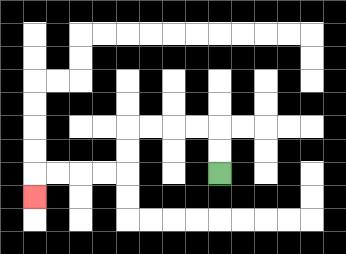{'start': '[9, 7]', 'end': '[1, 8]', 'path_directions': 'U,U,L,L,L,L,D,D,L,L,L,L,D', 'path_coordinates': '[[9, 7], [9, 6], [9, 5], [8, 5], [7, 5], [6, 5], [5, 5], [5, 6], [5, 7], [4, 7], [3, 7], [2, 7], [1, 7], [1, 8]]'}